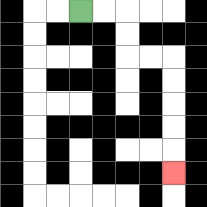{'start': '[3, 0]', 'end': '[7, 7]', 'path_directions': 'R,R,D,D,R,R,D,D,D,D,D', 'path_coordinates': '[[3, 0], [4, 0], [5, 0], [5, 1], [5, 2], [6, 2], [7, 2], [7, 3], [7, 4], [7, 5], [7, 6], [7, 7]]'}